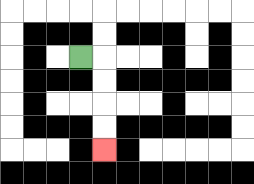{'start': '[3, 2]', 'end': '[4, 6]', 'path_directions': 'R,D,D,D,D', 'path_coordinates': '[[3, 2], [4, 2], [4, 3], [4, 4], [4, 5], [4, 6]]'}